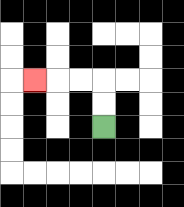{'start': '[4, 5]', 'end': '[1, 3]', 'path_directions': 'U,U,L,L,L', 'path_coordinates': '[[4, 5], [4, 4], [4, 3], [3, 3], [2, 3], [1, 3]]'}